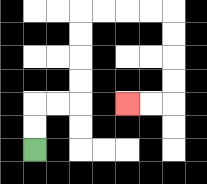{'start': '[1, 6]', 'end': '[5, 4]', 'path_directions': 'U,U,R,R,U,U,U,U,R,R,R,R,D,D,D,D,L,L', 'path_coordinates': '[[1, 6], [1, 5], [1, 4], [2, 4], [3, 4], [3, 3], [3, 2], [3, 1], [3, 0], [4, 0], [5, 0], [6, 0], [7, 0], [7, 1], [7, 2], [7, 3], [7, 4], [6, 4], [5, 4]]'}